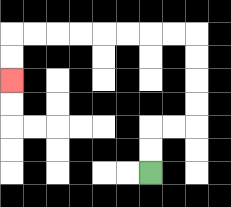{'start': '[6, 7]', 'end': '[0, 3]', 'path_directions': 'U,U,R,R,U,U,U,U,L,L,L,L,L,L,L,L,D,D', 'path_coordinates': '[[6, 7], [6, 6], [6, 5], [7, 5], [8, 5], [8, 4], [8, 3], [8, 2], [8, 1], [7, 1], [6, 1], [5, 1], [4, 1], [3, 1], [2, 1], [1, 1], [0, 1], [0, 2], [0, 3]]'}